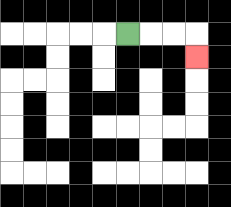{'start': '[5, 1]', 'end': '[8, 2]', 'path_directions': 'R,R,R,D', 'path_coordinates': '[[5, 1], [6, 1], [7, 1], [8, 1], [8, 2]]'}